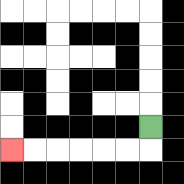{'start': '[6, 5]', 'end': '[0, 6]', 'path_directions': 'D,L,L,L,L,L,L', 'path_coordinates': '[[6, 5], [6, 6], [5, 6], [4, 6], [3, 6], [2, 6], [1, 6], [0, 6]]'}